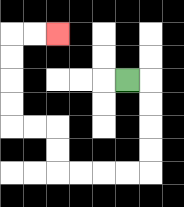{'start': '[5, 3]', 'end': '[2, 1]', 'path_directions': 'R,D,D,D,D,L,L,L,L,U,U,L,L,U,U,U,U,R,R', 'path_coordinates': '[[5, 3], [6, 3], [6, 4], [6, 5], [6, 6], [6, 7], [5, 7], [4, 7], [3, 7], [2, 7], [2, 6], [2, 5], [1, 5], [0, 5], [0, 4], [0, 3], [0, 2], [0, 1], [1, 1], [2, 1]]'}